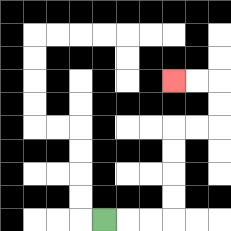{'start': '[4, 9]', 'end': '[7, 3]', 'path_directions': 'R,R,R,U,U,U,U,R,R,U,U,L,L', 'path_coordinates': '[[4, 9], [5, 9], [6, 9], [7, 9], [7, 8], [7, 7], [7, 6], [7, 5], [8, 5], [9, 5], [9, 4], [9, 3], [8, 3], [7, 3]]'}